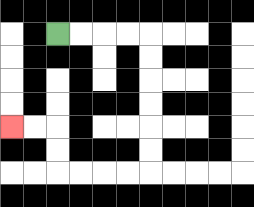{'start': '[2, 1]', 'end': '[0, 5]', 'path_directions': 'R,R,R,R,D,D,D,D,D,D,L,L,L,L,U,U,L,L', 'path_coordinates': '[[2, 1], [3, 1], [4, 1], [5, 1], [6, 1], [6, 2], [6, 3], [6, 4], [6, 5], [6, 6], [6, 7], [5, 7], [4, 7], [3, 7], [2, 7], [2, 6], [2, 5], [1, 5], [0, 5]]'}